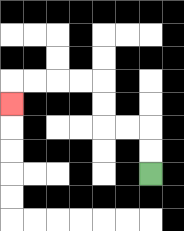{'start': '[6, 7]', 'end': '[0, 4]', 'path_directions': 'U,U,L,L,U,U,L,L,L,L,D', 'path_coordinates': '[[6, 7], [6, 6], [6, 5], [5, 5], [4, 5], [4, 4], [4, 3], [3, 3], [2, 3], [1, 3], [0, 3], [0, 4]]'}